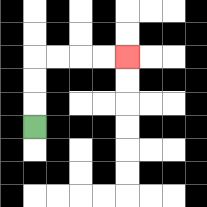{'start': '[1, 5]', 'end': '[5, 2]', 'path_directions': 'U,U,U,R,R,R,R', 'path_coordinates': '[[1, 5], [1, 4], [1, 3], [1, 2], [2, 2], [3, 2], [4, 2], [5, 2]]'}